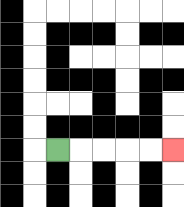{'start': '[2, 6]', 'end': '[7, 6]', 'path_directions': 'R,R,R,R,R', 'path_coordinates': '[[2, 6], [3, 6], [4, 6], [5, 6], [6, 6], [7, 6]]'}